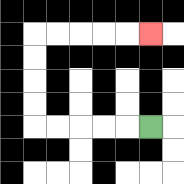{'start': '[6, 5]', 'end': '[6, 1]', 'path_directions': 'L,L,L,L,L,U,U,U,U,R,R,R,R,R', 'path_coordinates': '[[6, 5], [5, 5], [4, 5], [3, 5], [2, 5], [1, 5], [1, 4], [1, 3], [1, 2], [1, 1], [2, 1], [3, 1], [4, 1], [5, 1], [6, 1]]'}